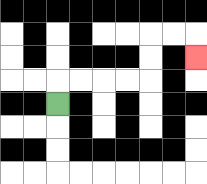{'start': '[2, 4]', 'end': '[8, 2]', 'path_directions': 'U,R,R,R,R,U,U,R,R,D', 'path_coordinates': '[[2, 4], [2, 3], [3, 3], [4, 3], [5, 3], [6, 3], [6, 2], [6, 1], [7, 1], [8, 1], [8, 2]]'}